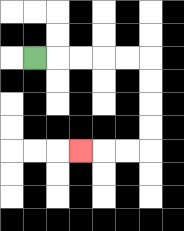{'start': '[1, 2]', 'end': '[3, 6]', 'path_directions': 'R,R,R,R,R,D,D,D,D,L,L,L', 'path_coordinates': '[[1, 2], [2, 2], [3, 2], [4, 2], [5, 2], [6, 2], [6, 3], [6, 4], [6, 5], [6, 6], [5, 6], [4, 6], [3, 6]]'}